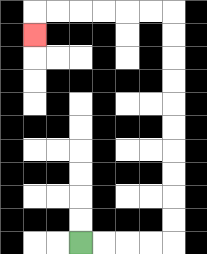{'start': '[3, 10]', 'end': '[1, 1]', 'path_directions': 'R,R,R,R,U,U,U,U,U,U,U,U,U,U,L,L,L,L,L,L,D', 'path_coordinates': '[[3, 10], [4, 10], [5, 10], [6, 10], [7, 10], [7, 9], [7, 8], [7, 7], [7, 6], [7, 5], [7, 4], [7, 3], [7, 2], [7, 1], [7, 0], [6, 0], [5, 0], [4, 0], [3, 0], [2, 0], [1, 0], [1, 1]]'}